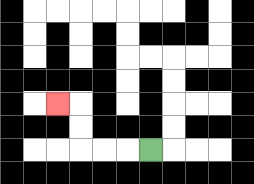{'start': '[6, 6]', 'end': '[2, 4]', 'path_directions': 'L,L,L,U,U,L', 'path_coordinates': '[[6, 6], [5, 6], [4, 6], [3, 6], [3, 5], [3, 4], [2, 4]]'}